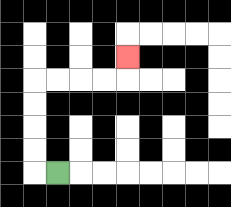{'start': '[2, 7]', 'end': '[5, 2]', 'path_directions': 'L,U,U,U,U,R,R,R,R,U', 'path_coordinates': '[[2, 7], [1, 7], [1, 6], [1, 5], [1, 4], [1, 3], [2, 3], [3, 3], [4, 3], [5, 3], [5, 2]]'}